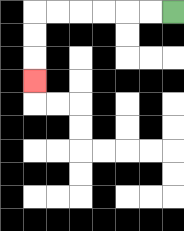{'start': '[7, 0]', 'end': '[1, 3]', 'path_directions': 'L,L,L,L,L,L,D,D,D', 'path_coordinates': '[[7, 0], [6, 0], [5, 0], [4, 0], [3, 0], [2, 0], [1, 0], [1, 1], [1, 2], [1, 3]]'}